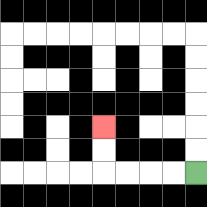{'start': '[8, 7]', 'end': '[4, 5]', 'path_directions': 'L,L,L,L,U,U', 'path_coordinates': '[[8, 7], [7, 7], [6, 7], [5, 7], [4, 7], [4, 6], [4, 5]]'}